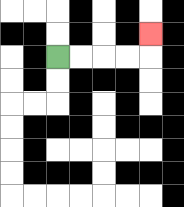{'start': '[2, 2]', 'end': '[6, 1]', 'path_directions': 'R,R,R,R,U', 'path_coordinates': '[[2, 2], [3, 2], [4, 2], [5, 2], [6, 2], [6, 1]]'}